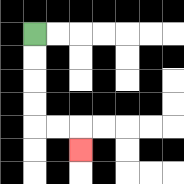{'start': '[1, 1]', 'end': '[3, 6]', 'path_directions': 'D,D,D,D,R,R,D', 'path_coordinates': '[[1, 1], [1, 2], [1, 3], [1, 4], [1, 5], [2, 5], [3, 5], [3, 6]]'}